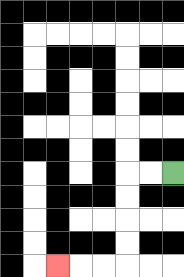{'start': '[7, 7]', 'end': '[2, 11]', 'path_directions': 'L,L,D,D,D,D,L,L,L', 'path_coordinates': '[[7, 7], [6, 7], [5, 7], [5, 8], [5, 9], [5, 10], [5, 11], [4, 11], [3, 11], [2, 11]]'}